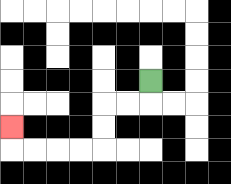{'start': '[6, 3]', 'end': '[0, 5]', 'path_directions': 'D,L,L,D,D,L,L,L,L,U', 'path_coordinates': '[[6, 3], [6, 4], [5, 4], [4, 4], [4, 5], [4, 6], [3, 6], [2, 6], [1, 6], [0, 6], [0, 5]]'}